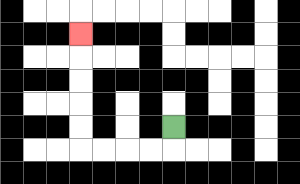{'start': '[7, 5]', 'end': '[3, 1]', 'path_directions': 'D,L,L,L,L,U,U,U,U,U', 'path_coordinates': '[[7, 5], [7, 6], [6, 6], [5, 6], [4, 6], [3, 6], [3, 5], [3, 4], [3, 3], [3, 2], [3, 1]]'}